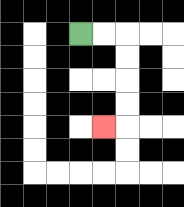{'start': '[3, 1]', 'end': '[4, 5]', 'path_directions': 'R,R,D,D,D,D,L', 'path_coordinates': '[[3, 1], [4, 1], [5, 1], [5, 2], [5, 3], [5, 4], [5, 5], [4, 5]]'}